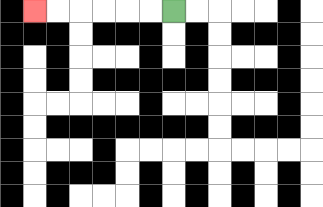{'start': '[7, 0]', 'end': '[1, 0]', 'path_directions': 'L,L,L,L,L,L', 'path_coordinates': '[[7, 0], [6, 0], [5, 0], [4, 0], [3, 0], [2, 0], [1, 0]]'}